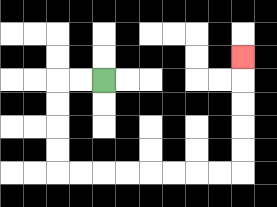{'start': '[4, 3]', 'end': '[10, 2]', 'path_directions': 'L,L,D,D,D,D,R,R,R,R,R,R,R,R,U,U,U,U,U', 'path_coordinates': '[[4, 3], [3, 3], [2, 3], [2, 4], [2, 5], [2, 6], [2, 7], [3, 7], [4, 7], [5, 7], [6, 7], [7, 7], [8, 7], [9, 7], [10, 7], [10, 6], [10, 5], [10, 4], [10, 3], [10, 2]]'}